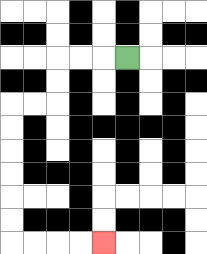{'start': '[5, 2]', 'end': '[4, 10]', 'path_directions': 'L,L,L,D,D,L,L,D,D,D,D,D,D,R,R,R,R', 'path_coordinates': '[[5, 2], [4, 2], [3, 2], [2, 2], [2, 3], [2, 4], [1, 4], [0, 4], [0, 5], [0, 6], [0, 7], [0, 8], [0, 9], [0, 10], [1, 10], [2, 10], [3, 10], [4, 10]]'}